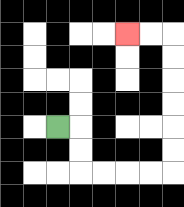{'start': '[2, 5]', 'end': '[5, 1]', 'path_directions': 'R,D,D,R,R,R,R,U,U,U,U,U,U,L,L', 'path_coordinates': '[[2, 5], [3, 5], [3, 6], [3, 7], [4, 7], [5, 7], [6, 7], [7, 7], [7, 6], [7, 5], [7, 4], [7, 3], [7, 2], [7, 1], [6, 1], [5, 1]]'}